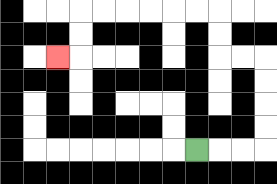{'start': '[8, 6]', 'end': '[2, 2]', 'path_directions': 'R,R,R,U,U,U,U,L,L,U,U,L,L,L,L,L,L,D,D,L', 'path_coordinates': '[[8, 6], [9, 6], [10, 6], [11, 6], [11, 5], [11, 4], [11, 3], [11, 2], [10, 2], [9, 2], [9, 1], [9, 0], [8, 0], [7, 0], [6, 0], [5, 0], [4, 0], [3, 0], [3, 1], [3, 2], [2, 2]]'}